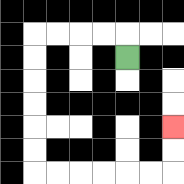{'start': '[5, 2]', 'end': '[7, 5]', 'path_directions': 'U,L,L,L,L,D,D,D,D,D,D,R,R,R,R,R,R,U,U', 'path_coordinates': '[[5, 2], [5, 1], [4, 1], [3, 1], [2, 1], [1, 1], [1, 2], [1, 3], [1, 4], [1, 5], [1, 6], [1, 7], [2, 7], [3, 7], [4, 7], [5, 7], [6, 7], [7, 7], [7, 6], [7, 5]]'}